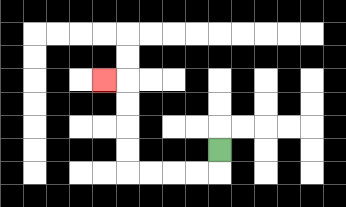{'start': '[9, 6]', 'end': '[4, 3]', 'path_directions': 'D,L,L,L,L,U,U,U,U,L', 'path_coordinates': '[[9, 6], [9, 7], [8, 7], [7, 7], [6, 7], [5, 7], [5, 6], [5, 5], [5, 4], [5, 3], [4, 3]]'}